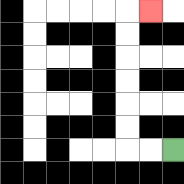{'start': '[7, 6]', 'end': '[6, 0]', 'path_directions': 'L,L,U,U,U,U,U,U,R', 'path_coordinates': '[[7, 6], [6, 6], [5, 6], [5, 5], [5, 4], [5, 3], [5, 2], [5, 1], [5, 0], [6, 0]]'}